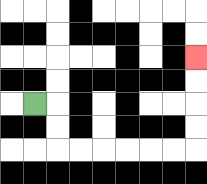{'start': '[1, 4]', 'end': '[8, 2]', 'path_directions': 'R,D,D,R,R,R,R,R,R,U,U,U,U', 'path_coordinates': '[[1, 4], [2, 4], [2, 5], [2, 6], [3, 6], [4, 6], [5, 6], [6, 6], [7, 6], [8, 6], [8, 5], [8, 4], [8, 3], [8, 2]]'}